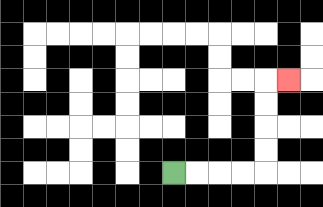{'start': '[7, 7]', 'end': '[12, 3]', 'path_directions': 'R,R,R,R,U,U,U,U,R', 'path_coordinates': '[[7, 7], [8, 7], [9, 7], [10, 7], [11, 7], [11, 6], [11, 5], [11, 4], [11, 3], [12, 3]]'}